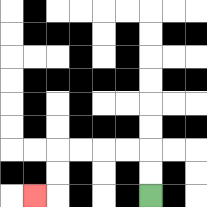{'start': '[6, 8]', 'end': '[1, 8]', 'path_directions': 'U,U,L,L,L,L,D,D,L', 'path_coordinates': '[[6, 8], [6, 7], [6, 6], [5, 6], [4, 6], [3, 6], [2, 6], [2, 7], [2, 8], [1, 8]]'}